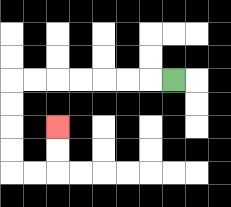{'start': '[7, 3]', 'end': '[2, 5]', 'path_directions': 'L,L,L,L,L,L,L,D,D,D,D,R,R,U,U', 'path_coordinates': '[[7, 3], [6, 3], [5, 3], [4, 3], [3, 3], [2, 3], [1, 3], [0, 3], [0, 4], [0, 5], [0, 6], [0, 7], [1, 7], [2, 7], [2, 6], [2, 5]]'}